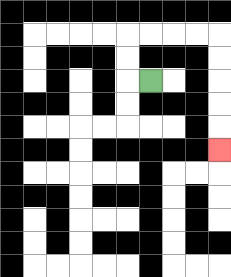{'start': '[6, 3]', 'end': '[9, 6]', 'path_directions': 'L,U,U,R,R,R,R,D,D,D,D,D', 'path_coordinates': '[[6, 3], [5, 3], [5, 2], [5, 1], [6, 1], [7, 1], [8, 1], [9, 1], [9, 2], [9, 3], [9, 4], [9, 5], [9, 6]]'}